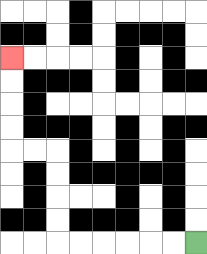{'start': '[8, 10]', 'end': '[0, 2]', 'path_directions': 'L,L,L,L,L,L,U,U,U,U,L,L,U,U,U,U', 'path_coordinates': '[[8, 10], [7, 10], [6, 10], [5, 10], [4, 10], [3, 10], [2, 10], [2, 9], [2, 8], [2, 7], [2, 6], [1, 6], [0, 6], [0, 5], [0, 4], [0, 3], [0, 2]]'}